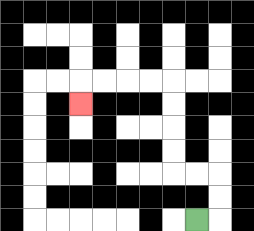{'start': '[8, 9]', 'end': '[3, 4]', 'path_directions': 'R,U,U,L,L,U,U,U,U,L,L,L,L,D', 'path_coordinates': '[[8, 9], [9, 9], [9, 8], [9, 7], [8, 7], [7, 7], [7, 6], [7, 5], [7, 4], [7, 3], [6, 3], [5, 3], [4, 3], [3, 3], [3, 4]]'}